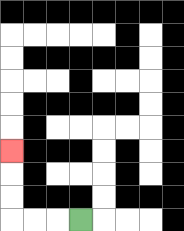{'start': '[3, 9]', 'end': '[0, 6]', 'path_directions': 'L,L,L,U,U,U', 'path_coordinates': '[[3, 9], [2, 9], [1, 9], [0, 9], [0, 8], [0, 7], [0, 6]]'}